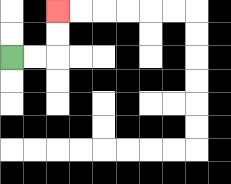{'start': '[0, 2]', 'end': '[2, 0]', 'path_directions': 'R,R,U,U', 'path_coordinates': '[[0, 2], [1, 2], [2, 2], [2, 1], [2, 0]]'}